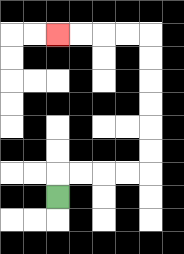{'start': '[2, 8]', 'end': '[2, 1]', 'path_directions': 'U,R,R,R,R,U,U,U,U,U,U,L,L,L,L', 'path_coordinates': '[[2, 8], [2, 7], [3, 7], [4, 7], [5, 7], [6, 7], [6, 6], [6, 5], [6, 4], [6, 3], [6, 2], [6, 1], [5, 1], [4, 1], [3, 1], [2, 1]]'}